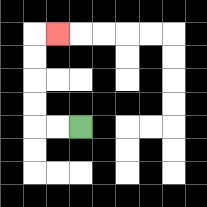{'start': '[3, 5]', 'end': '[2, 1]', 'path_directions': 'L,L,U,U,U,U,R', 'path_coordinates': '[[3, 5], [2, 5], [1, 5], [1, 4], [1, 3], [1, 2], [1, 1], [2, 1]]'}